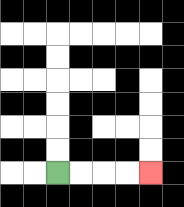{'start': '[2, 7]', 'end': '[6, 7]', 'path_directions': 'R,R,R,R', 'path_coordinates': '[[2, 7], [3, 7], [4, 7], [5, 7], [6, 7]]'}